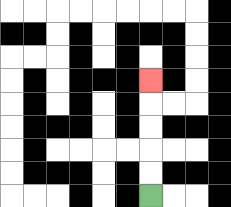{'start': '[6, 8]', 'end': '[6, 3]', 'path_directions': 'U,U,U,U,U', 'path_coordinates': '[[6, 8], [6, 7], [6, 6], [6, 5], [6, 4], [6, 3]]'}